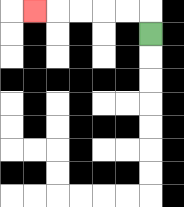{'start': '[6, 1]', 'end': '[1, 0]', 'path_directions': 'U,L,L,L,L,L', 'path_coordinates': '[[6, 1], [6, 0], [5, 0], [4, 0], [3, 0], [2, 0], [1, 0]]'}